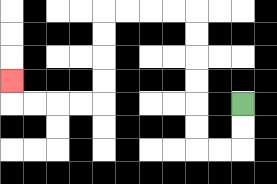{'start': '[10, 4]', 'end': '[0, 3]', 'path_directions': 'D,D,L,L,U,U,U,U,U,U,L,L,L,L,D,D,D,D,L,L,L,L,U', 'path_coordinates': '[[10, 4], [10, 5], [10, 6], [9, 6], [8, 6], [8, 5], [8, 4], [8, 3], [8, 2], [8, 1], [8, 0], [7, 0], [6, 0], [5, 0], [4, 0], [4, 1], [4, 2], [4, 3], [4, 4], [3, 4], [2, 4], [1, 4], [0, 4], [0, 3]]'}